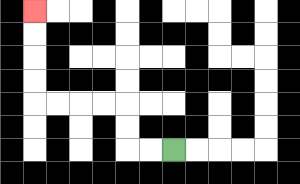{'start': '[7, 6]', 'end': '[1, 0]', 'path_directions': 'L,L,U,U,L,L,L,L,U,U,U,U', 'path_coordinates': '[[7, 6], [6, 6], [5, 6], [5, 5], [5, 4], [4, 4], [3, 4], [2, 4], [1, 4], [1, 3], [1, 2], [1, 1], [1, 0]]'}